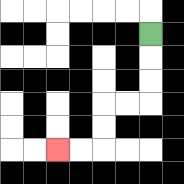{'start': '[6, 1]', 'end': '[2, 6]', 'path_directions': 'D,D,D,L,L,D,D,L,L', 'path_coordinates': '[[6, 1], [6, 2], [6, 3], [6, 4], [5, 4], [4, 4], [4, 5], [4, 6], [3, 6], [2, 6]]'}